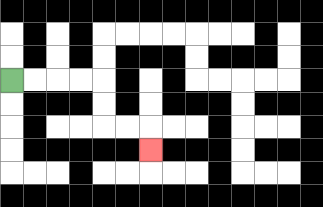{'start': '[0, 3]', 'end': '[6, 6]', 'path_directions': 'R,R,R,R,D,D,R,R,D', 'path_coordinates': '[[0, 3], [1, 3], [2, 3], [3, 3], [4, 3], [4, 4], [4, 5], [5, 5], [6, 5], [6, 6]]'}